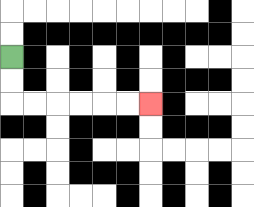{'start': '[0, 2]', 'end': '[6, 4]', 'path_directions': 'D,D,R,R,R,R,R,R', 'path_coordinates': '[[0, 2], [0, 3], [0, 4], [1, 4], [2, 4], [3, 4], [4, 4], [5, 4], [6, 4]]'}